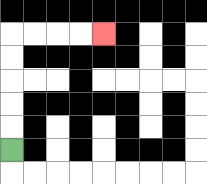{'start': '[0, 6]', 'end': '[4, 1]', 'path_directions': 'U,U,U,U,U,R,R,R,R', 'path_coordinates': '[[0, 6], [0, 5], [0, 4], [0, 3], [0, 2], [0, 1], [1, 1], [2, 1], [3, 1], [4, 1]]'}